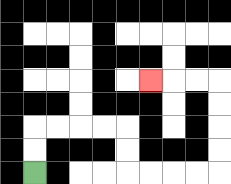{'start': '[1, 7]', 'end': '[6, 3]', 'path_directions': 'U,U,R,R,R,R,D,D,R,R,R,R,U,U,U,U,L,L,L', 'path_coordinates': '[[1, 7], [1, 6], [1, 5], [2, 5], [3, 5], [4, 5], [5, 5], [5, 6], [5, 7], [6, 7], [7, 7], [8, 7], [9, 7], [9, 6], [9, 5], [9, 4], [9, 3], [8, 3], [7, 3], [6, 3]]'}